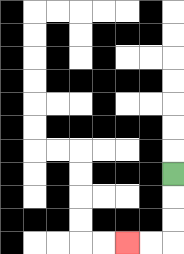{'start': '[7, 7]', 'end': '[5, 10]', 'path_directions': 'D,D,D,L,L', 'path_coordinates': '[[7, 7], [7, 8], [7, 9], [7, 10], [6, 10], [5, 10]]'}